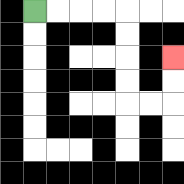{'start': '[1, 0]', 'end': '[7, 2]', 'path_directions': 'R,R,R,R,D,D,D,D,R,R,U,U', 'path_coordinates': '[[1, 0], [2, 0], [3, 0], [4, 0], [5, 0], [5, 1], [5, 2], [5, 3], [5, 4], [6, 4], [7, 4], [7, 3], [7, 2]]'}